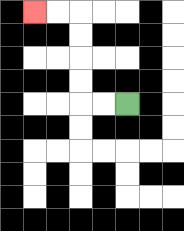{'start': '[5, 4]', 'end': '[1, 0]', 'path_directions': 'L,L,U,U,U,U,L,L', 'path_coordinates': '[[5, 4], [4, 4], [3, 4], [3, 3], [3, 2], [3, 1], [3, 0], [2, 0], [1, 0]]'}